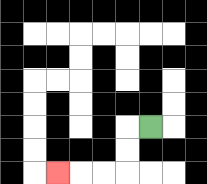{'start': '[6, 5]', 'end': '[2, 7]', 'path_directions': 'L,D,D,L,L,L', 'path_coordinates': '[[6, 5], [5, 5], [5, 6], [5, 7], [4, 7], [3, 7], [2, 7]]'}